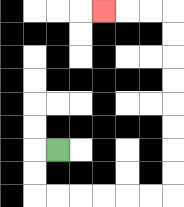{'start': '[2, 6]', 'end': '[4, 0]', 'path_directions': 'L,D,D,R,R,R,R,R,R,U,U,U,U,U,U,U,U,L,L,L', 'path_coordinates': '[[2, 6], [1, 6], [1, 7], [1, 8], [2, 8], [3, 8], [4, 8], [5, 8], [6, 8], [7, 8], [7, 7], [7, 6], [7, 5], [7, 4], [7, 3], [7, 2], [7, 1], [7, 0], [6, 0], [5, 0], [4, 0]]'}